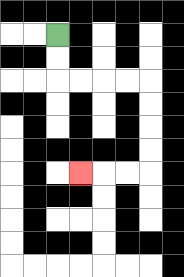{'start': '[2, 1]', 'end': '[3, 7]', 'path_directions': 'D,D,R,R,R,R,D,D,D,D,L,L,L', 'path_coordinates': '[[2, 1], [2, 2], [2, 3], [3, 3], [4, 3], [5, 3], [6, 3], [6, 4], [6, 5], [6, 6], [6, 7], [5, 7], [4, 7], [3, 7]]'}